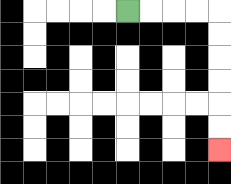{'start': '[5, 0]', 'end': '[9, 6]', 'path_directions': 'R,R,R,R,D,D,D,D,D,D', 'path_coordinates': '[[5, 0], [6, 0], [7, 0], [8, 0], [9, 0], [9, 1], [9, 2], [9, 3], [9, 4], [9, 5], [9, 6]]'}